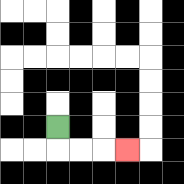{'start': '[2, 5]', 'end': '[5, 6]', 'path_directions': 'D,R,R,R', 'path_coordinates': '[[2, 5], [2, 6], [3, 6], [4, 6], [5, 6]]'}